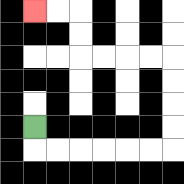{'start': '[1, 5]', 'end': '[1, 0]', 'path_directions': 'D,R,R,R,R,R,R,U,U,U,U,L,L,L,L,U,U,L,L', 'path_coordinates': '[[1, 5], [1, 6], [2, 6], [3, 6], [4, 6], [5, 6], [6, 6], [7, 6], [7, 5], [7, 4], [7, 3], [7, 2], [6, 2], [5, 2], [4, 2], [3, 2], [3, 1], [3, 0], [2, 0], [1, 0]]'}